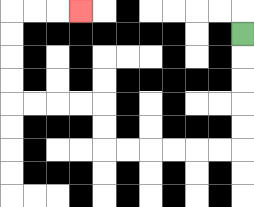{'start': '[10, 1]', 'end': '[3, 0]', 'path_directions': 'D,D,D,D,D,L,L,L,L,L,L,U,U,L,L,L,L,U,U,U,U,R,R,R', 'path_coordinates': '[[10, 1], [10, 2], [10, 3], [10, 4], [10, 5], [10, 6], [9, 6], [8, 6], [7, 6], [6, 6], [5, 6], [4, 6], [4, 5], [4, 4], [3, 4], [2, 4], [1, 4], [0, 4], [0, 3], [0, 2], [0, 1], [0, 0], [1, 0], [2, 0], [3, 0]]'}